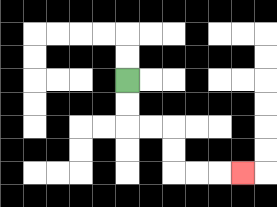{'start': '[5, 3]', 'end': '[10, 7]', 'path_directions': 'D,D,R,R,D,D,R,R,R', 'path_coordinates': '[[5, 3], [5, 4], [5, 5], [6, 5], [7, 5], [7, 6], [7, 7], [8, 7], [9, 7], [10, 7]]'}